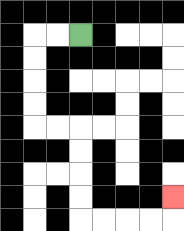{'start': '[3, 1]', 'end': '[7, 8]', 'path_directions': 'L,L,D,D,D,D,R,R,D,D,D,D,R,R,R,R,U', 'path_coordinates': '[[3, 1], [2, 1], [1, 1], [1, 2], [1, 3], [1, 4], [1, 5], [2, 5], [3, 5], [3, 6], [3, 7], [3, 8], [3, 9], [4, 9], [5, 9], [6, 9], [7, 9], [7, 8]]'}